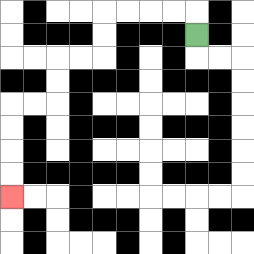{'start': '[8, 1]', 'end': '[0, 8]', 'path_directions': 'U,L,L,L,L,D,D,L,L,D,D,L,L,D,D,D,D', 'path_coordinates': '[[8, 1], [8, 0], [7, 0], [6, 0], [5, 0], [4, 0], [4, 1], [4, 2], [3, 2], [2, 2], [2, 3], [2, 4], [1, 4], [0, 4], [0, 5], [0, 6], [0, 7], [0, 8]]'}